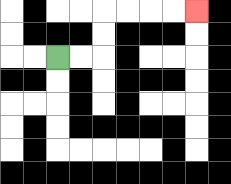{'start': '[2, 2]', 'end': '[8, 0]', 'path_directions': 'R,R,U,U,R,R,R,R', 'path_coordinates': '[[2, 2], [3, 2], [4, 2], [4, 1], [4, 0], [5, 0], [6, 0], [7, 0], [8, 0]]'}